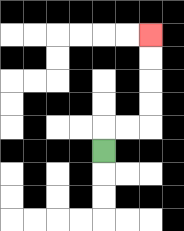{'start': '[4, 6]', 'end': '[6, 1]', 'path_directions': 'U,R,R,U,U,U,U', 'path_coordinates': '[[4, 6], [4, 5], [5, 5], [6, 5], [6, 4], [6, 3], [6, 2], [6, 1]]'}